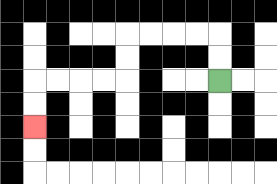{'start': '[9, 3]', 'end': '[1, 5]', 'path_directions': 'U,U,L,L,L,L,D,D,L,L,L,L,D,D', 'path_coordinates': '[[9, 3], [9, 2], [9, 1], [8, 1], [7, 1], [6, 1], [5, 1], [5, 2], [5, 3], [4, 3], [3, 3], [2, 3], [1, 3], [1, 4], [1, 5]]'}